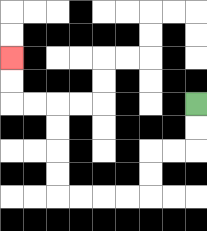{'start': '[8, 4]', 'end': '[0, 2]', 'path_directions': 'D,D,L,L,D,D,L,L,L,L,U,U,U,U,L,L,U,U', 'path_coordinates': '[[8, 4], [8, 5], [8, 6], [7, 6], [6, 6], [6, 7], [6, 8], [5, 8], [4, 8], [3, 8], [2, 8], [2, 7], [2, 6], [2, 5], [2, 4], [1, 4], [0, 4], [0, 3], [0, 2]]'}